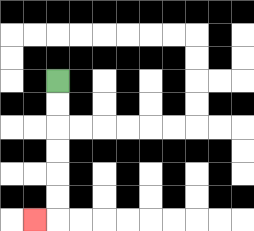{'start': '[2, 3]', 'end': '[1, 9]', 'path_directions': 'D,D,D,D,D,D,L', 'path_coordinates': '[[2, 3], [2, 4], [2, 5], [2, 6], [2, 7], [2, 8], [2, 9], [1, 9]]'}